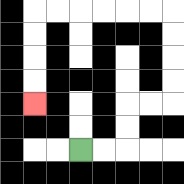{'start': '[3, 6]', 'end': '[1, 4]', 'path_directions': 'R,R,U,U,R,R,U,U,U,U,L,L,L,L,L,L,D,D,D,D', 'path_coordinates': '[[3, 6], [4, 6], [5, 6], [5, 5], [5, 4], [6, 4], [7, 4], [7, 3], [7, 2], [7, 1], [7, 0], [6, 0], [5, 0], [4, 0], [3, 0], [2, 0], [1, 0], [1, 1], [1, 2], [1, 3], [1, 4]]'}